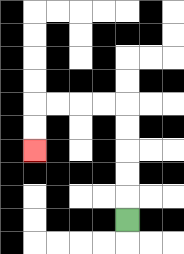{'start': '[5, 9]', 'end': '[1, 6]', 'path_directions': 'U,U,U,U,U,L,L,L,L,D,D', 'path_coordinates': '[[5, 9], [5, 8], [5, 7], [5, 6], [5, 5], [5, 4], [4, 4], [3, 4], [2, 4], [1, 4], [1, 5], [1, 6]]'}